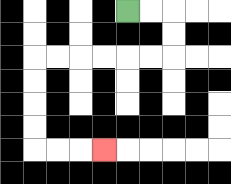{'start': '[5, 0]', 'end': '[4, 6]', 'path_directions': 'R,R,D,D,L,L,L,L,L,L,D,D,D,D,R,R,R', 'path_coordinates': '[[5, 0], [6, 0], [7, 0], [7, 1], [7, 2], [6, 2], [5, 2], [4, 2], [3, 2], [2, 2], [1, 2], [1, 3], [1, 4], [1, 5], [1, 6], [2, 6], [3, 6], [4, 6]]'}